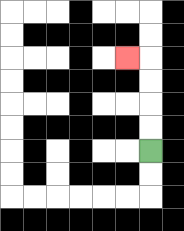{'start': '[6, 6]', 'end': '[5, 2]', 'path_directions': 'U,U,U,U,L', 'path_coordinates': '[[6, 6], [6, 5], [6, 4], [6, 3], [6, 2], [5, 2]]'}